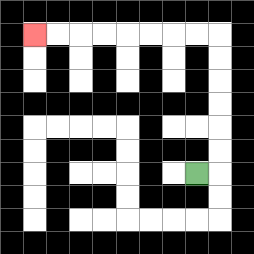{'start': '[8, 7]', 'end': '[1, 1]', 'path_directions': 'R,U,U,U,U,U,U,L,L,L,L,L,L,L,L', 'path_coordinates': '[[8, 7], [9, 7], [9, 6], [9, 5], [9, 4], [9, 3], [9, 2], [9, 1], [8, 1], [7, 1], [6, 1], [5, 1], [4, 1], [3, 1], [2, 1], [1, 1]]'}